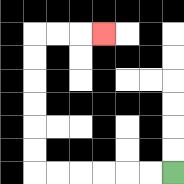{'start': '[7, 7]', 'end': '[4, 1]', 'path_directions': 'L,L,L,L,L,L,U,U,U,U,U,U,R,R,R', 'path_coordinates': '[[7, 7], [6, 7], [5, 7], [4, 7], [3, 7], [2, 7], [1, 7], [1, 6], [1, 5], [1, 4], [1, 3], [1, 2], [1, 1], [2, 1], [3, 1], [4, 1]]'}